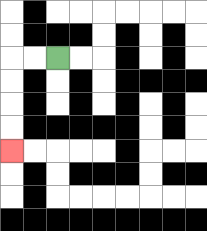{'start': '[2, 2]', 'end': '[0, 6]', 'path_directions': 'L,L,D,D,D,D', 'path_coordinates': '[[2, 2], [1, 2], [0, 2], [0, 3], [0, 4], [0, 5], [0, 6]]'}